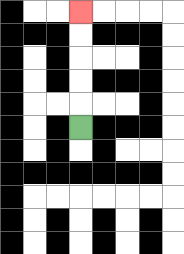{'start': '[3, 5]', 'end': '[3, 0]', 'path_directions': 'U,U,U,U,U', 'path_coordinates': '[[3, 5], [3, 4], [3, 3], [3, 2], [3, 1], [3, 0]]'}